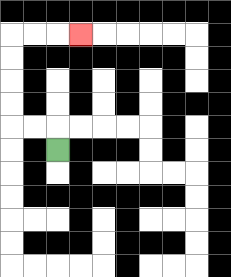{'start': '[2, 6]', 'end': '[3, 1]', 'path_directions': 'U,L,L,U,U,U,U,R,R,R', 'path_coordinates': '[[2, 6], [2, 5], [1, 5], [0, 5], [0, 4], [0, 3], [0, 2], [0, 1], [1, 1], [2, 1], [3, 1]]'}